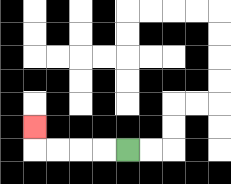{'start': '[5, 6]', 'end': '[1, 5]', 'path_directions': 'L,L,L,L,U', 'path_coordinates': '[[5, 6], [4, 6], [3, 6], [2, 6], [1, 6], [1, 5]]'}